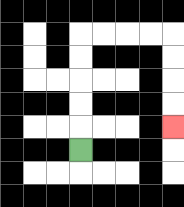{'start': '[3, 6]', 'end': '[7, 5]', 'path_directions': 'U,U,U,U,U,R,R,R,R,D,D,D,D', 'path_coordinates': '[[3, 6], [3, 5], [3, 4], [3, 3], [3, 2], [3, 1], [4, 1], [5, 1], [6, 1], [7, 1], [7, 2], [7, 3], [7, 4], [7, 5]]'}